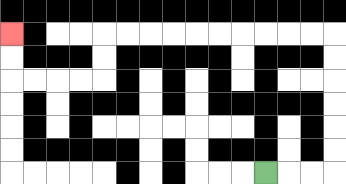{'start': '[11, 7]', 'end': '[0, 1]', 'path_directions': 'R,R,R,U,U,U,U,U,U,L,L,L,L,L,L,L,L,L,L,D,D,L,L,L,L,U,U', 'path_coordinates': '[[11, 7], [12, 7], [13, 7], [14, 7], [14, 6], [14, 5], [14, 4], [14, 3], [14, 2], [14, 1], [13, 1], [12, 1], [11, 1], [10, 1], [9, 1], [8, 1], [7, 1], [6, 1], [5, 1], [4, 1], [4, 2], [4, 3], [3, 3], [2, 3], [1, 3], [0, 3], [0, 2], [0, 1]]'}